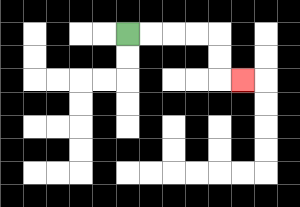{'start': '[5, 1]', 'end': '[10, 3]', 'path_directions': 'R,R,R,R,D,D,R', 'path_coordinates': '[[5, 1], [6, 1], [7, 1], [8, 1], [9, 1], [9, 2], [9, 3], [10, 3]]'}